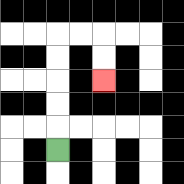{'start': '[2, 6]', 'end': '[4, 3]', 'path_directions': 'U,U,U,U,U,R,R,D,D', 'path_coordinates': '[[2, 6], [2, 5], [2, 4], [2, 3], [2, 2], [2, 1], [3, 1], [4, 1], [4, 2], [4, 3]]'}